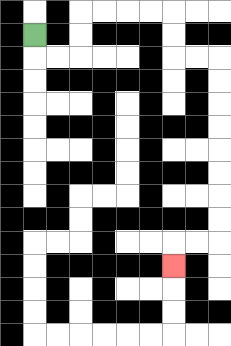{'start': '[1, 1]', 'end': '[7, 11]', 'path_directions': 'D,R,R,U,U,R,R,R,R,D,D,R,R,D,D,D,D,D,D,D,D,L,L,D', 'path_coordinates': '[[1, 1], [1, 2], [2, 2], [3, 2], [3, 1], [3, 0], [4, 0], [5, 0], [6, 0], [7, 0], [7, 1], [7, 2], [8, 2], [9, 2], [9, 3], [9, 4], [9, 5], [9, 6], [9, 7], [9, 8], [9, 9], [9, 10], [8, 10], [7, 10], [7, 11]]'}